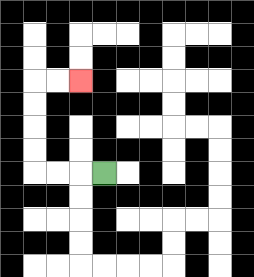{'start': '[4, 7]', 'end': '[3, 3]', 'path_directions': 'L,L,L,U,U,U,U,R,R', 'path_coordinates': '[[4, 7], [3, 7], [2, 7], [1, 7], [1, 6], [1, 5], [1, 4], [1, 3], [2, 3], [3, 3]]'}